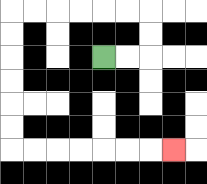{'start': '[4, 2]', 'end': '[7, 6]', 'path_directions': 'R,R,U,U,L,L,L,L,L,L,D,D,D,D,D,D,R,R,R,R,R,R,R', 'path_coordinates': '[[4, 2], [5, 2], [6, 2], [6, 1], [6, 0], [5, 0], [4, 0], [3, 0], [2, 0], [1, 0], [0, 0], [0, 1], [0, 2], [0, 3], [0, 4], [0, 5], [0, 6], [1, 6], [2, 6], [3, 6], [4, 6], [5, 6], [6, 6], [7, 6]]'}